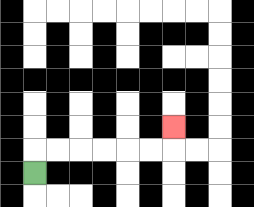{'start': '[1, 7]', 'end': '[7, 5]', 'path_directions': 'U,R,R,R,R,R,R,U', 'path_coordinates': '[[1, 7], [1, 6], [2, 6], [3, 6], [4, 6], [5, 6], [6, 6], [7, 6], [7, 5]]'}